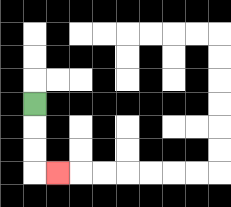{'start': '[1, 4]', 'end': '[2, 7]', 'path_directions': 'D,D,D,R', 'path_coordinates': '[[1, 4], [1, 5], [1, 6], [1, 7], [2, 7]]'}